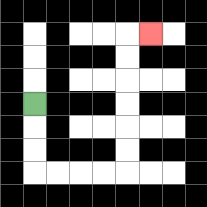{'start': '[1, 4]', 'end': '[6, 1]', 'path_directions': 'D,D,D,R,R,R,R,U,U,U,U,U,U,R', 'path_coordinates': '[[1, 4], [1, 5], [1, 6], [1, 7], [2, 7], [3, 7], [4, 7], [5, 7], [5, 6], [5, 5], [5, 4], [5, 3], [5, 2], [5, 1], [6, 1]]'}